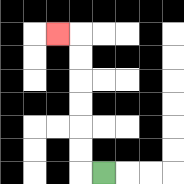{'start': '[4, 7]', 'end': '[2, 1]', 'path_directions': 'L,U,U,U,U,U,U,L', 'path_coordinates': '[[4, 7], [3, 7], [3, 6], [3, 5], [3, 4], [3, 3], [3, 2], [3, 1], [2, 1]]'}